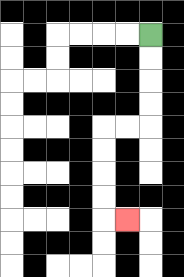{'start': '[6, 1]', 'end': '[5, 9]', 'path_directions': 'D,D,D,D,L,L,D,D,D,D,R', 'path_coordinates': '[[6, 1], [6, 2], [6, 3], [6, 4], [6, 5], [5, 5], [4, 5], [4, 6], [4, 7], [4, 8], [4, 9], [5, 9]]'}